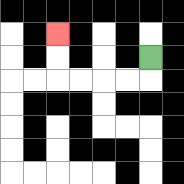{'start': '[6, 2]', 'end': '[2, 1]', 'path_directions': 'D,L,L,L,L,U,U', 'path_coordinates': '[[6, 2], [6, 3], [5, 3], [4, 3], [3, 3], [2, 3], [2, 2], [2, 1]]'}